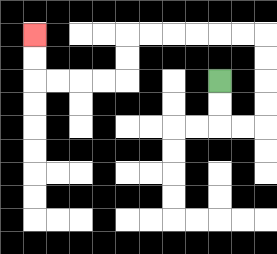{'start': '[9, 3]', 'end': '[1, 1]', 'path_directions': 'D,D,R,R,U,U,U,U,L,L,L,L,L,L,D,D,L,L,L,L,U,U', 'path_coordinates': '[[9, 3], [9, 4], [9, 5], [10, 5], [11, 5], [11, 4], [11, 3], [11, 2], [11, 1], [10, 1], [9, 1], [8, 1], [7, 1], [6, 1], [5, 1], [5, 2], [5, 3], [4, 3], [3, 3], [2, 3], [1, 3], [1, 2], [1, 1]]'}